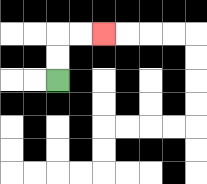{'start': '[2, 3]', 'end': '[4, 1]', 'path_directions': 'U,U,R,R', 'path_coordinates': '[[2, 3], [2, 2], [2, 1], [3, 1], [4, 1]]'}